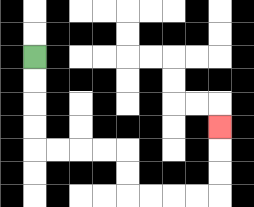{'start': '[1, 2]', 'end': '[9, 5]', 'path_directions': 'D,D,D,D,R,R,R,R,D,D,R,R,R,R,U,U,U', 'path_coordinates': '[[1, 2], [1, 3], [1, 4], [1, 5], [1, 6], [2, 6], [3, 6], [4, 6], [5, 6], [5, 7], [5, 8], [6, 8], [7, 8], [8, 8], [9, 8], [9, 7], [9, 6], [9, 5]]'}